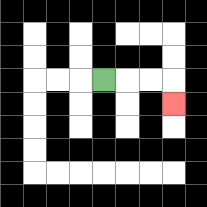{'start': '[4, 3]', 'end': '[7, 4]', 'path_directions': 'R,R,R,D', 'path_coordinates': '[[4, 3], [5, 3], [6, 3], [7, 3], [7, 4]]'}